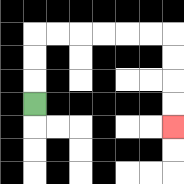{'start': '[1, 4]', 'end': '[7, 5]', 'path_directions': 'U,U,U,R,R,R,R,R,R,D,D,D,D', 'path_coordinates': '[[1, 4], [1, 3], [1, 2], [1, 1], [2, 1], [3, 1], [4, 1], [5, 1], [6, 1], [7, 1], [7, 2], [7, 3], [7, 4], [7, 5]]'}